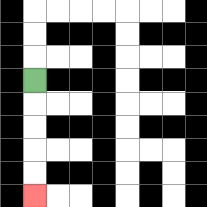{'start': '[1, 3]', 'end': '[1, 8]', 'path_directions': 'D,D,D,D,D', 'path_coordinates': '[[1, 3], [1, 4], [1, 5], [1, 6], [1, 7], [1, 8]]'}